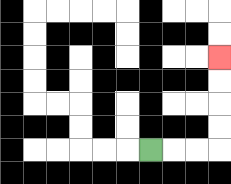{'start': '[6, 6]', 'end': '[9, 2]', 'path_directions': 'R,R,R,U,U,U,U', 'path_coordinates': '[[6, 6], [7, 6], [8, 6], [9, 6], [9, 5], [9, 4], [9, 3], [9, 2]]'}